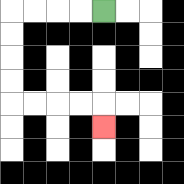{'start': '[4, 0]', 'end': '[4, 5]', 'path_directions': 'L,L,L,L,D,D,D,D,R,R,R,R,D', 'path_coordinates': '[[4, 0], [3, 0], [2, 0], [1, 0], [0, 0], [0, 1], [0, 2], [0, 3], [0, 4], [1, 4], [2, 4], [3, 4], [4, 4], [4, 5]]'}